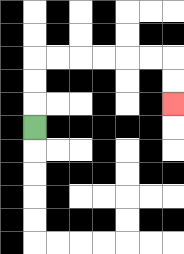{'start': '[1, 5]', 'end': '[7, 4]', 'path_directions': 'U,U,U,R,R,R,R,R,R,D,D', 'path_coordinates': '[[1, 5], [1, 4], [1, 3], [1, 2], [2, 2], [3, 2], [4, 2], [5, 2], [6, 2], [7, 2], [7, 3], [7, 4]]'}